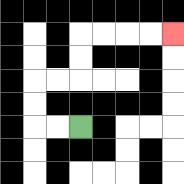{'start': '[3, 5]', 'end': '[7, 1]', 'path_directions': 'L,L,U,U,R,R,U,U,R,R,R,R', 'path_coordinates': '[[3, 5], [2, 5], [1, 5], [1, 4], [1, 3], [2, 3], [3, 3], [3, 2], [3, 1], [4, 1], [5, 1], [6, 1], [7, 1]]'}